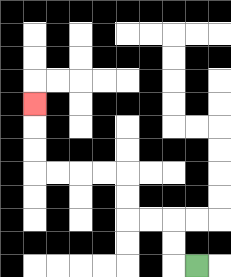{'start': '[8, 11]', 'end': '[1, 4]', 'path_directions': 'L,U,U,L,L,U,U,L,L,L,L,U,U,U', 'path_coordinates': '[[8, 11], [7, 11], [7, 10], [7, 9], [6, 9], [5, 9], [5, 8], [5, 7], [4, 7], [3, 7], [2, 7], [1, 7], [1, 6], [1, 5], [1, 4]]'}